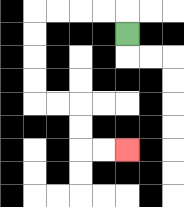{'start': '[5, 1]', 'end': '[5, 6]', 'path_directions': 'U,L,L,L,L,D,D,D,D,R,R,D,D,R,R', 'path_coordinates': '[[5, 1], [5, 0], [4, 0], [3, 0], [2, 0], [1, 0], [1, 1], [1, 2], [1, 3], [1, 4], [2, 4], [3, 4], [3, 5], [3, 6], [4, 6], [5, 6]]'}